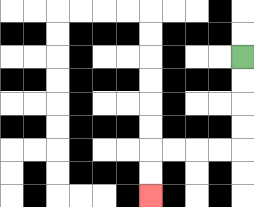{'start': '[10, 2]', 'end': '[6, 8]', 'path_directions': 'D,D,D,D,L,L,L,L,D,D', 'path_coordinates': '[[10, 2], [10, 3], [10, 4], [10, 5], [10, 6], [9, 6], [8, 6], [7, 6], [6, 6], [6, 7], [6, 8]]'}